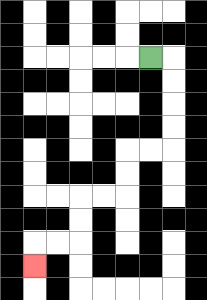{'start': '[6, 2]', 'end': '[1, 11]', 'path_directions': 'R,D,D,D,D,L,L,D,D,L,L,D,D,L,L,D', 'path_coordinates': '[[6, 2], [7, 2], [7, 3], [7, 4], [7, 5], [7, 6], [6, 6], [5, 6], [5, 7], [5, 8], [4, 8], [3, 8], [3, 9], [3, 10], [2, 10], [1, 10], [1, 11]]'}